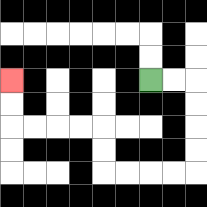{'start': '[6, 3]', 'end': '[0, 3]', 'path_directions': 'R,R,D,D,D,D,L,L,L,L,U,U,L,L,L,L,U,U', 'path_coordinates': '[[6, 3], [7, 3], [8, 3], [8, 4], [8, 5], [8, 6], [8, 7], [7, 7], [6, 7], [5, 7], [4, 7], [4, 6], [4, 5], [3, 5], [2, 5], [1, 5], [0, 5], [0, 4], [0, 3]]'}